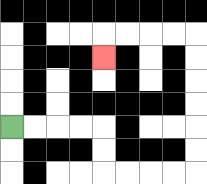{'start': '[0, 5]', 'end': '[4, 2]', 'path_directions': 'R,R,R,R,D,D,R,R,R,R,U,U,U,U,U,U,L,L,L,L,D', 'path_coordinates': '[[0, 5], [1, 5], [2, 5], [3, 5], [4, 5], [4, 6], [4, 7], [5, 7], [6, 7], [7, 7], [8, 7], [8, 6], [8, 5], [8, 4], [8, 3], [8, 2], [8, 1], [7, 1], [6, 1], [5, 1], [4, 1], [4, 2]]'}